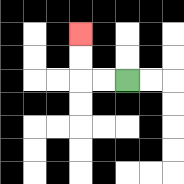{'start': '[5, 3]', 'end': '[3, 1]', 'path_directions': 'L,L,U,U', 'path_coordinates': '[[5, 3], [4, 3], [3, 3], [3, 2], [3, 1]]'}